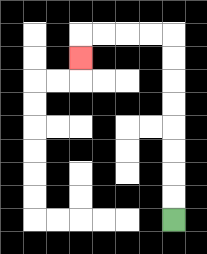{'start': '[7, 9]', 'end': '[3, 2]', 'path_directions': 'U,U,U,U,U,U,U,U,L,L,L,L,D', 'path_coordinates': '[[7, 9], [7, 8], [7, 7], [7, 6], [7, 5], [7, 4], [7, 3], [7, 2], [7, 1], [6, 1], [5, 1], [4, 1], [3, 1], [3, 2]]'}